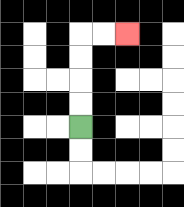{'start': '[3, 5]', 'end': '[5, 1]', 'path_directions': 'U,U,U,U,R,R', 'path_coordinates': '[[3, 5], [3, 4], [3, 3], [3, 2], [3, 1], [4, 1], [5, 1]]'}